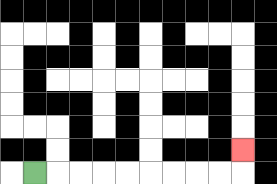{'start': '[1, 7]', 'end': '[10, 6]', 'path_directions': 'R,R,R,R,R,R,R,R,R,U', 'path_coordinates': '[[1, 7], [2, 7], [3, 7], [4, 7], [5, 7], [6, 7], [7, 7], [8, 7], [9, 7], [10, 7], [10, 6]]'}